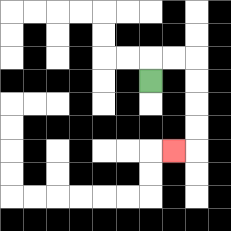{'start': '[6, 3]', 'end': '[7, 6]', 'path_directions': 'U,R,R,D,D,D,D,L', 'path_coordinates': '[[6, 3], [6, 2], [7, 2], [8, 2], [8, 3], [8, 4], [8, 5], [8, 6], [7, 6]]'}